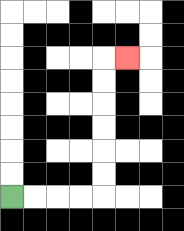{'start': '[0, 8]', 'end': '[5, 2]', 'path_directions': 'R,R,R,R,U,U,U,U,U,U,R', 'path_coordinates': '[[0, 8], [1, 8], [2, 8], [3, 8], [4, 8], [4, 7], [4, 6], [4, 5], [4, 4], [4, 3], [4, 2], [5, 2]]'}